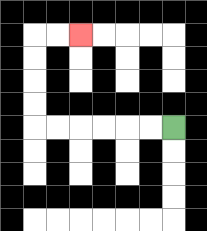{'start': '[7, 5]', 'end': '[3, 1]', 'path_directions': 'L,L,L,L,L,L,U,U,U,U,R,R', 'path_coordinates': '[[7, 5], [6, 5], [5, 5], [4, 5], [3, 5], [2, 5], [1, 5], [1, 4], [1, 3], [1, 2], [1, 1], [2, 1], [3, 1]]'}